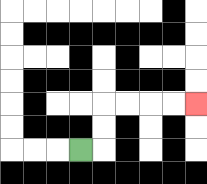{'start': '[3, 6]', 'end': '[8, 4]', 'path_directions': 'R,U,U,R,R,R,R', 'path_coordinates': '[[3, 6], [4, 6], [4, 5], [4, 4], [5, 4], [6, 4], [7, 4], [8, 4]]'}